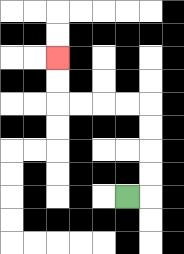{'start': '[5, 8]', 'end': '[2, 2]', 'path_directions': 'R,U,U,U,U,L,L,L,L,U,U', 'path_coordinates': '[[5, 8], [6, 8], [6, 7], [6, 6], [6, 5], [6, 4], [5, 4], [4, 4], [3, 4], [2, 4], [2, 3], [2, 2]]'}